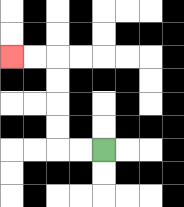{'start': '[4, 6]', 'end': '[0, 2]', 'path_directions': 'L,L,U,U,U,U,L,L', 'path_coordinates': '[[4, 6], [3, 6], [2, 6], [2, 5], [2, 4], [2, 3], [2, 2], [1, 2], [0, 2]]'}